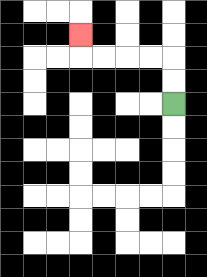{'start': '[7, 4]', 'end': '[3, 1]', 'path_directions': 'U,U,L,L,L,L,U', 'path_coordinates': '[[7, 4], [7, 3], [7, 2], [6, 2], [5, 2], [4, 2], [3, 2], [3, 1]]'}